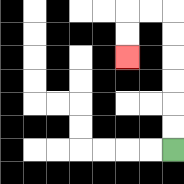{'start': '[7, 6]', 'end': '[5, 2]', 'path_directions': 'U,U,U,U,U,U,L,L,D,D', 'path_coordinates': '[[7, 6], [7, 5], [7, 4], [7, 3], [7, 2], [7, 1], [7, 0], [6, 0], [5, 0], [5, 1], [5, 2]]'}